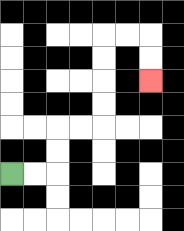{'start': '[0, 7]', 'end': '[6, 3]', 'path_directions': 'R,R,U,U,R,R,U,U,U,U,R,R,D,D', 'path_coordinates': '[[0, 7], [1, 7], [2, 7], [2, 6], [2, 5], [3, 5], [4, 5], [4, 4], [4, 3], [4, 2], [4, 1], [5, 1], [6, 1], [6, 2], [6, 3]]'}